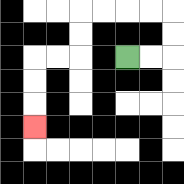{'start': '[5, 2]', 'end': '[1, 5]', 'path_directions': 'R,R,U,U,L,L,L,L,D,D,L,L,D,D,D', 'path_coordinates': '[[5, 2], [6, 2], [7, 2], [7, 1], [7, 0], [6, 0], [5, 0], [4, 0], [3, 0], [3, 1], [3, 2], [2, 2], [1, 2], [1, 3], [1, 4], [1, 5]]'}